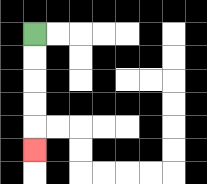{'start': '[1, 1]', 'end': '[1, 6]', 'path_directions': 'D,D,D,D,D', 'path_coordinates': '[[1, 1], [1, 2], [1, 3], [1, 4], [1, 5], [1, 6]]'}